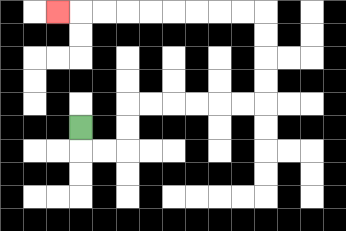{'start': '[3, 5]', 'end': '[2, 0]', 'path_directions': 'D,R,R,U,U,R,R,R,R,R,R,U,U,U,U,L,L,L,L,L,L,L,L,L', 'path_coordinates': '[[3, 5], [3, 6], [4, 6], [5, 6], [5, 5], [5, 4], [6, 4], [7, 4], [8, 4], [9, 4], [10, 4], [11, 4], [11, 3], [11, 2], [11, 1], [11, 0], [10, 0], [9, 0], [8, 0], [7, 0], [6, 0], [5, 0], [4, 0], [3, 0], [2, 0]]'}